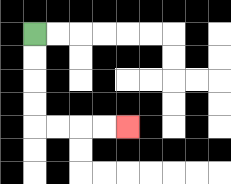{'start': '[1, 1]', 'end': '[5, 5]', 'path_directions': 'D,D,D,D,R,R,R,R', 'path_coordinates': '[[1, 1], [1, 2], [1, 3], [1, 4], [1, 5], [2, 5], [3, 5], [4, 5], [5, 5]]'}